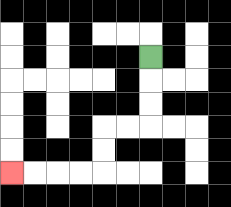{'start': '[6, 2]', 'end': '[0, 7]', 'path_directions': 'D,D,D,L,L,D,D,L,L,L,L', 'path_coordinates': '[[6, 2], [6, 3], [6, 4], [6, 5], [5, 5], [4, 5], [4, 6], [4, 7], [3, 7], [2, 7], [1, 7], [0, 7]]'}